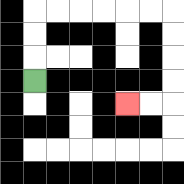{'start': '[1, 3]', 'end': '[5, 4]', 'path_directions': 'U,U,U,R,R,R,R,R,R,D,D,D,D,L,L', 'path_coordinates': '[[1, 3], [1, 2], [1, 1], [1, 0], [2, 0], [3, 0], [4, 0], [5, 0], [6, 0], [7, 0], [7, 1], [7, 2], [7, 3], [7, 4], [6, 4], [5, 4]]'}